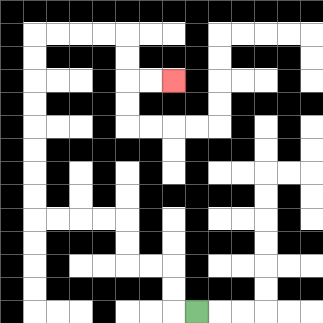{'start': '[8, 13]', 'end': '[7, 3]', 'path_directions': 'L,U,U,L,L,U,U,L,L,L,L,U,U,U,U,U,U,U,U,R,R,R,R,D,D,R,R', 'path_coordinates': '[[8, 13], [7, 13], [7, 12], [7, 11], [6, 11], [5, 11], [5, 10], [5, 9], [4, 9], [3, 9], [2, 9], [1, 9], [1, 8], [1, 7], [1, 6], [1, 5], [1, 4], [1, 3], [1, 2], [1, 1], [2, 1], [3, 1], [4, 1], [5, 1], [5, 2], [5, 3], [6, 3], [7, 3]]'}